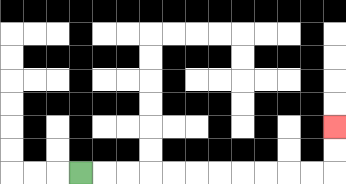{'start': '[3, 7]', 'end': '[14, 5]', 'path_directions': 'R,R,R,R,R,R,R,R,R,R,R,U,U', 'path_coordinates': '[[3, 7], [4, 7], [5, 7], [6, 7], [7, 7], [8, 7], [9, 7], [10, 7], [11, 7], [12, 7], [13, 7], [14, 7], [14, 6], [14, 5]]'}